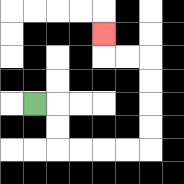{'start': '[1, 4]', 'end': '[4, 1]', 'path_directions': 'R,D,D,R,R,R,R,U,U,U,U,L,L,U', 'path_coordinates': '[[1, 4], [2, 4], [2, 5], [2, 6], [3, 6], [4, 6], [5, 6], [6, 6], [6, 5], [6, 4], [6, 3], [6, 2], [5, 2], [4, 2], [4, 1]]'}